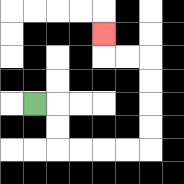{'start': '[1, 4]', 'end': '[4, 1]', 'path_directions': 'R,D,D,R,R,R,R,U,U,U,U,L,L,U', 'path_coordinates': '[[1, 4], [2, 4], [2, 5], [2, 6], [3, 6], [4, 6], [5, 6], [6, 6], [6, 5], [6, 4], [6, 3], [6, 2], [5, 2], [4, 2], [4, 1]]'}